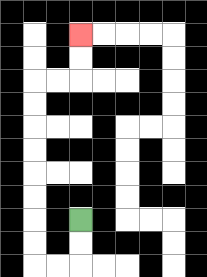{'start': '[3, 9]', 'end': '[3, 1]', 'path_directions': 'D,D,L,L,U,U,U,U,U,U,U,U,R,R,U,U', 'path_coordinates': '[[3, 9], [3, 10], [3, 11], [2, 11], [1, 11], [1, 10], [1, 9], [1, 8], [1, 7], [1, 6], [1, 5], [1, 4], [1, 3], [2, 3], [3, 3], [3, 2], [3, 1]]'}